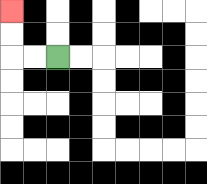{'start': '[2, 2]', 'end': '[0, 0]', 'path_directions': 'L,L,U,U', 'path_coordinates': '[[2, 2], [1, 2], [0, 2], [0, 1], [0, 0]]'}